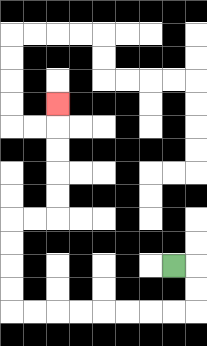{'start': '[7, 11]', 'end': '[2, 4]', 'path_directions': 'R,D,D,L,L,L,L,L,L,L,L,U,U,U,U,R,R,U,U,U,U,U', 'path_coordinates': '[[7, 11], [8, 11], [8, 12], [8, 13], [7, 13], [6, 13], [5, 13], [4, 13], [3, 13], [2, 13], [1, 13], [0, 13], [0, 12], [0, 11], [0, 10], [0, 9], [1, 9], [2, 9], [2, 8], [2, 7], [2, 6], [2, 5], [2, 4]]'}